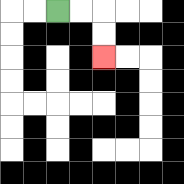{'start': '[2, 0]', 'end': '[4, 2]', 'path_directions': 'R,R,D,D', 'path_coordinates': '[[2, 0], [3, 0], [4, 0], [4, 1], [4, 2]]'}